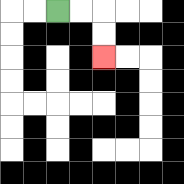{'start': '[2, 0]', 'end': '[4, 2]', 'path_directions': 'R,R,D,D', 'path_coordinates': '[[2, 0], [3, 0], [4, 0], [4, 1], [4, 2]]'}